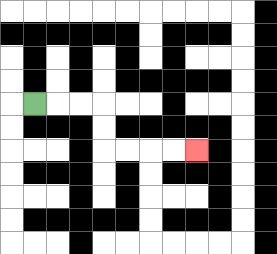{'start': '[1, 4]', 'end': '[8, 6]', 'path_directions': 'R,R,R,D,D,R,R,R,R', 'path_coordinates': '[[1, 4], [2, 4], [3, 4], [4, 4], [4, 5], [4, 6], [5, 6], [6, 6], [7, 6], [8, 6]]'}